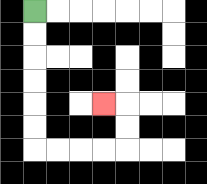{'start': '[1, 0]', 'end': '[4, 4]', 'path_directions': 'D,D,D,D,D,D,R,R,R,R,U,U,L', 'path_coordinates': '[[1, 0], [1, 1], [1, 2], [1, 3], [1, 4], [1, 5], [1, 6], [2, 6], [3, 6], [4, 6], [5, 6], [5, 5], [5, 4], [4, 4]]'}